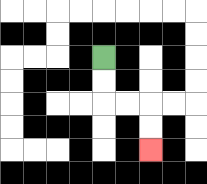{'start': '[4, 2]', 'end': '[6, 6]', 'path_directions': 'D,D,R,R,D,D', 'path_coordinates': '[[4, 2], [4, 3], [4, 4], [5, 4], [6, 4], [6, 5], [6, 6]]'}